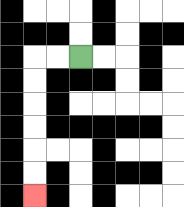{'start': '[3, 2]', 'end': '[1, 8]', 'path_directions': 'L,L,D,D,D,D,D,D', 'path_coordinates': '[[3, 2], [2, 2], [1, 2], [1, 3], [1, 4], [1, 5], [1, 6], [1, 7], [1, 8]]'}